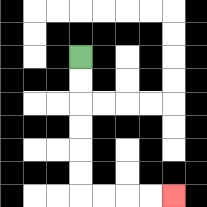{'start': '[3, 2]', 'end': '[7, 8]', 'path_directions': 'D,D,D,D,D,D,R,R,R,R', 'path_coordinates': '[[3, 2], [3, 3], [3, 4], [3, 5], [3, 6], [3, 7], [3, 8], [4, 8], [5, 8], [6, 8], [7, 8]]'}